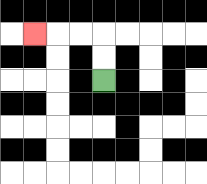{'start': '[4, 3]', 'end': '[1, 1]', 'path_directions': 'U,U,L,L,L', 'path_coordinates': '[[4, 3], [4, 2], [4, 1], [3, 1], [2, 1], [1, 1]]'}